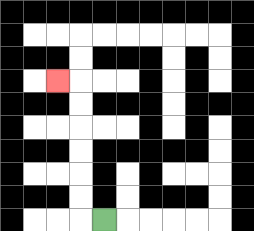{'start': '[4, 9]', 'end': '[2, 3]', 'path_directions': 'L,U,U,U,U,U,U,L', 'path_coordinates': '[[4, 9], [3, 9], [3, 8], [3, 7], [3, 6], [3, 5], [3, 4], [3, 3], [2, 3]]'}